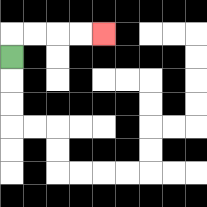{'start': '[0, 2]', 'end': '[4, 1]', 'path_directions': 'U,R,R,R,R', 'path_coordinates': '[[0, 2], [0, 1], [1, 1], [2, 1], [3, 1], [4, 1]]'}